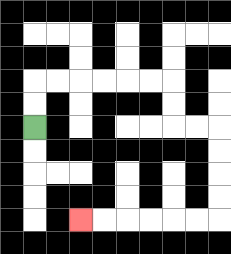{'start': '[1, 5]', 'end': '[3, 9]', 'path_directions': 'U,U,R,R,R,R,R,R,D,D,R,R,D,D,D,D,L,L,L,L,L,L', 'path_coordinates': '[[1, 5], [1, 4], [1, 3], [2, 3], [3, 3], [4, 3], [5, 3], [6, 3], [7, 3], [7, 4], [7, 5], [8, 5], [9, 5], [9, 6], [9, 7], [9, 8], [9, 9], [8, 9], [7, 9], [6, 9], [5, 9], [4, 9], [3, 9]]'}